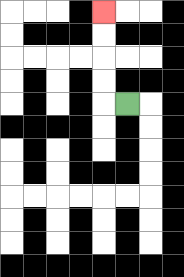{'start': '[5, 4]', 'end': '[4, 0]', 'path_directions': 'L,U,U,U,U', 'path_coordinates': '[[5, 4], [4, 4], [4, 3], [4, 2], [4, 1], [4, 0]]'}